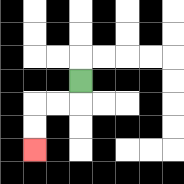{'start': '[3, 3]', 'end': '[1, 6]', 'path_directions': 'D,L,L,D,D', 'path_coordinates': '[[3, 3], [3, 4], [2, 4], [1, 4], [1, 5], [1, 6]]'}